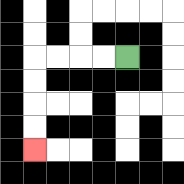{'start': '[5, 2]', 'end': '[1, 6]', 'path_directions': 'L,L,L,L,D,D,D,D', 'path_coordinates': '[[5, 2], [4, 2], [3, 2], [2, 2], [1, 2], [1, 3], [1, 4], [1, 5], [1, 6]]'}